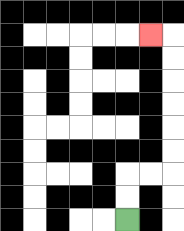{'start': '[5, 9]', 'end': '[6, 1]', 'path_directions': 'U,U,R,R,U,U,U,U,U,U,L', 'path_coordinates': '[[5, 9], [5, 8], [5, 7], [6, 7], [7, 7], [7, 6], [7, 5], [7, 4], [7, 3], [7, 2], [7, 1], [6, 1]]'}